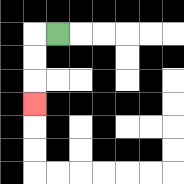{'start': '[2, 1]', 'end': '[1, 4]', 'path_directions': 'L,D,D,D', 'path_coordinates': '[[2, 1], [1, 1], [1, 2], [1, 3], [1, 4]]'}